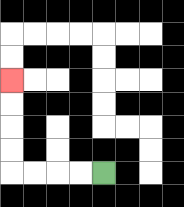{'start': '[4, 7]', 'end': '[0, 3]', 'path_directions': 'L,L,L,L,U,U,U,U', 'path_coordinates': '[[4, 7], [3, 7], [2, 7], [1, 7], [0, 7], [0, 6], [0, 5], [0, 4], [0, 3]]'}